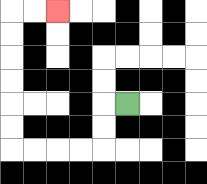{'start': '[5, 4]', 'end': '[2, 0]', 'path_directions': 'L,D,D,L,L,L,L,U,U,U,U,U,U,R,R', 'path_coordinates': '[[5, 4], [4, 4], [4, 5], [4, 6], [3, 6], [2, 6], [1, 6], [0, 6], [0, 5], [0, 4], [0, 3], [0, 2], [0, 1], [0, 0], [1, 0], [2, 0]]'}